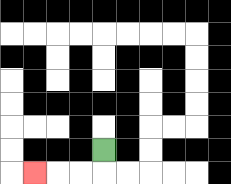{'start': '[4, 6]', 'end': '[1, 7]', 'path_directions': 'D,L,L,L', 'path_coordinates': '[[4, 6], [4, 7], [3, 7], [2, 7], [1, 7]]'}